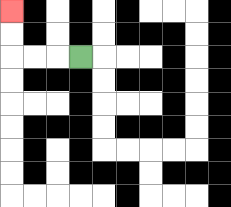{'start': '[3, 2]', 'end': '[0, 0]', 'path_directions': 'L,L,L,U,U', 'path_coordinates': '[[3, 2], [2, 2], [1, 2], [0, 2], [0, 1], [0, 0]]'}